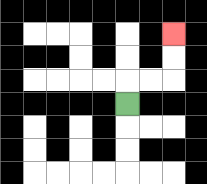{'start': '[5, 4]', 'end': '[7, 1]', 'path_directions': 'U,R,R,U,U', 'path_coordinates': '[[5, 4], [5, 3], [6, 3], [7, 3], [7, 2], [7, 1]]'}